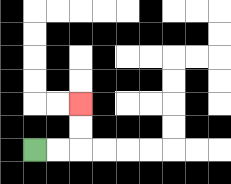{'start': '[1, 6]', 'end': '[3, 4]', 'path_directions': 'R,R,U,U', 'path_coordinates': '[[1, 6], [2, 6], [3, 6], [3, 5], [3, 4]]'}